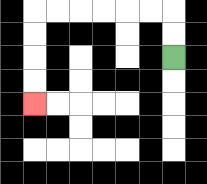{'start': '[7, 2]', 'end': '[1, 4]', 'path_directions': 'U,U,L,L,L,L,L,L,D,D,D,D', 'path_coordinates': '[[7, 2], [7, 1], [7, 0], [6, 0], [5, 0], [4, 0], [3, 0], [2, 0], [1, 0], [1, 1], [1, 2], [1, 3], [1, 4]]'}